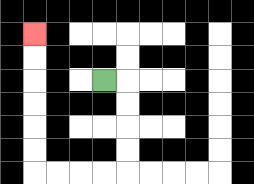{'start': '[4, 3]', 'end': '[1, 1]', 'path_directions': 'R,D,D,D,D,L,L,L,L,U,U,U,U,U,U', 'path_coordinates': '[[4, 3], [5, 3], [5, 4], [5, 5], [5, 6], [5, 7], [4, 7], [3, 7], [2, 7], [1, 7], [1, 6], [1, 5], [1, 4], [1, 3], [1, 2], [1, 1]]'}